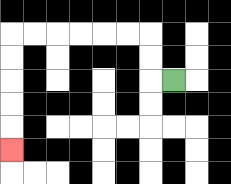{'start': '[7, 3]', 'end': '[0, 6]', 'path_directions': 'L,U,U,L,L,L,L,L,L,D,D,D,D,D', 'path_coordinates': '[[7, 3], [6, 3], [6, 2], [6, 1], [5, 1], [4, 1], [3, 1], [2, 1], [1, 1], [0, 1], [0, 2], [0, 3], [0, 4], [0, 5], [0, 6]]'}